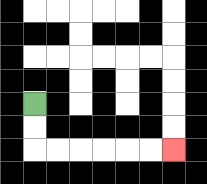{'start': '[1, 4]', 'end': '[7, 6]', 'path_directions': 'D,D,R,R,R,R,R,R', 'path_coordinates': '[[1, 4], [1, 5], [1, 6], [2, 6], [3, 6], [4, 6], [5, 6], [6, 6], [7, 6]]'}